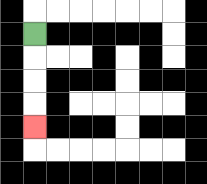{'start': '[1, 1]', 'end': '[1, 5]', 'path_directions': 'D,D,D,D', 'path_coordinates': '[[1, 1], [1, 2], [1, 3], [1, 4], [1, 5]]'}